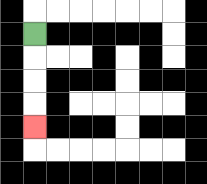{'start': '[1, 1]', 'end': '[1, 5]', 'path_directions': 'D,D,D,D', 'path_coordinates': '[[1, 1], [1, 2], [1, 3], [1, 4], [1, 5]]'}